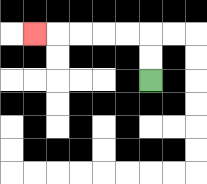{'start': '[6, 3]', 'end': '[1, 1]', 'path_directions': 'U,U,L,L,L,L,L', 'path_coordinates': '[[6, 3], [6, 2], [6, 1], [5, 1], [4, 1], [3, 1], [2, 1], [1, 1]]'}